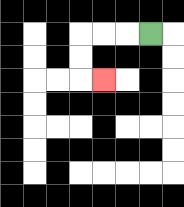{'start': '[6, 1]', 'end': '[4, 3]', 'path_directions': 'L,L,L,D,D,R', 'path_coordinates': '[[6, 1], [5, 1], [4, 1], [3, 1], [3, 2], [3, 3], [4, 3]]'}